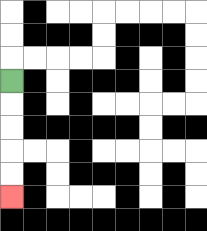{'start': '[0, 3]', 'end': '[0, 8]', 'path_directions': 'D,D,D,D,D', 'path_coordinates': '[[0, 3], [0, 4], [0, 5], [0, 6], [0, 7], [0, 8]]'}